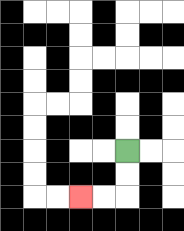{'start': '[5, 6]', 'end': '[3, 8]', 'path_directions': 'D,D,L,L', 'path_coordinates': '[[5, 6], [5, 7], [5, 8], [4, 8], [3, 8]]'}